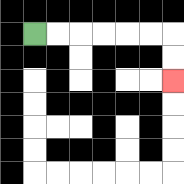{'start': '[1, 1]', 'end': '[7, 3]', 'path_directions': 'R,R,R,R,R,R,D,D', 'path_coordinates': '[[1, 1], [2, 1], [3, 1], [4, 1], [5, 1], [6, 1], [7, 1], [7, 2], [7, 3]]'}